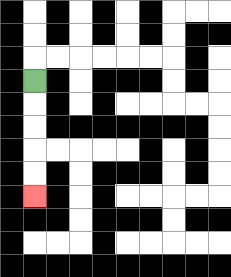{'start': '[1, 3]', 'end': '[1, 8]', 'path_directions': 'D,D,D,D,D', 'path_coordinates': '[[1, 3], [1, 4], [1, 5], [1, 6], [1, 7], [1, 8]]'}